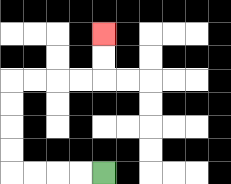{'start': '[4, 7]', 'end': '[4, 1]', 'path_directions': 'L,L,L,L,U,U,U,U,R,R,R,R,U,U', 'path_coordinates': '[[4, 7], [3, 7], [2, 7], [1, 7], [0, 7], [0, 6], [0, 5], [0, 4], [0, 3], [1, 3], [2, 3], [3, 3], [4, 3], [4, 2], [4, 1]]'}